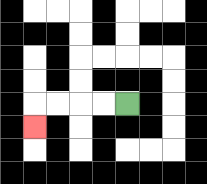{'start': '[5, 4]', 'end': '[1, 5]', 'path_directions': 'L,L,L,L,D', 'path_coordinates': '[[5, 4], [4, 4], [3, 4], [2, 4], [1, 4], [1, 5]]'}